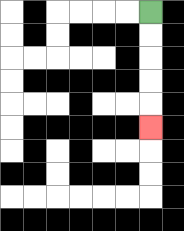{'start': '[6, 0]', 'end': '[6, 5]', 'path_directions': 'D,D,D,D,D', 'path_coordinates': '[[6, 0], [6, 1], [6, 2], [6, 3], [6, 4], [6, 5]]'}